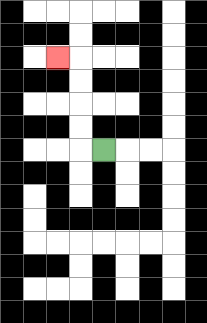{'start': '[4, 6]', 'end': '[2, 2]', 'path_directions': 'L,U,U,U,U,L', 'path_coordinates': '[[4, 6], [3, 6], [3, 5], [3, 4], [3, 3], [3, 2], [2, 2]]'}